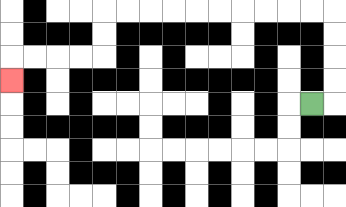{'start': '[13, 4]', 'end': '[0, 3]', 'path_directions': 'R,U,U,U,U,L,L,L,L,L,L,L,L,L,L,D,D,L,L,L,L,D', 'path_coordinates': '[[13, 4], [14, 4], [14, 3], [14, 2], [14, 1], [14, 0], [13, 0], [12, 0], [11, 0], [10, 0], [9, 0], [8, 0], [7, 0], [6, 0], [5, 0], [4, 0], [4, 1], [4, 2], [3, 2], [2, 2], [1, 2], [0, 2], [0, 3]]'}